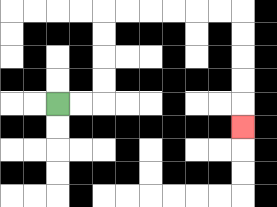{'start': '[2, 4]', 'end': '[10, 5]', 'path_directions': 'R,R,U,U,U,U,R,R,R,R,R,R,D,D,D,D,D', 'path_coordinates': '[[2, 4], [3, 4], [4, 4], [4, 3], [4, 2], [4, 1], [4, 0], [5, 0], [6, 0], [7, 0], [8, 0], [9, 0], [10, 0], [10, 1], [10, 2], [10, 3], [10, 4], [10, 5]]'}